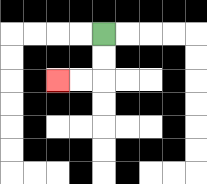{'start': '[4, 1]', 'end': '[2, 3]', 'path_directions': 'D,D,L,L', 'path_coordinates': '[[4, 1], [4, 2], [4, 3], [3, 3], [2, 3]]'}